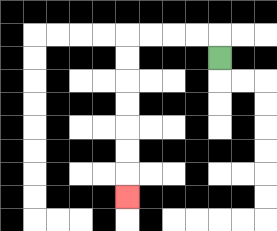{'start': '[9, 2]', 'end': '[5, 8]', 'path_directions': 'U,L,L,L,L,D,D,D,D,D,D,D', 'path_coordinates': '[[9, 2], [9, 1], [8, 1], [7, 1], [6, 1], [5, 1], [5, 2], [5, 3], [5, 4], [5, 5], [5, 6], [5, 7], [5, 8]]'}